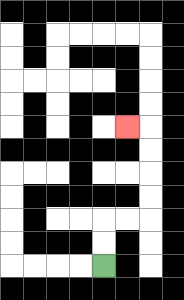{'start': '[4, 11]', 'end': '[5, 5]', 'path_directions': 'U,U,R,R,U,U,U,U,L', 'path_coordinates': '[[4, 11], [4, 10], [4, 9], [5, 9], [6, 9], [6, 8], [6, 7], [6, 6], [6, 5], [5, 5]]'}